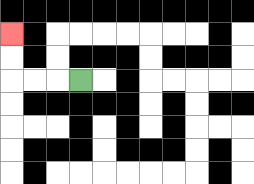{'start': '[3, 3]', 'end': '[0, 1]', 'path_directions': 'L,L,L,U,U', 'path_coordinates': '[[3, 3], [2, 3], [1, 3], [0, 3], [0, 2], [0, 1]]'}